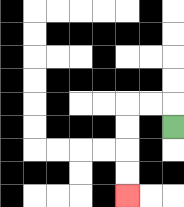{'start': '[7, 5]', 'end': '[5, 8]', 'path_directions': 'U,L,L,D,D,D,D', 'path_coordinates': '[[7, 5], [7, 4], [6, 4], [5, 4], [5, 5], [5, 6], [5, 7], [5, 8]]'}